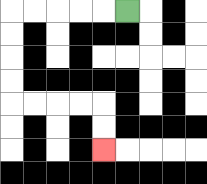{'start': '[5, 0]', 'end': '[4, 6]', 'path_directions': 'L,L,L,L,L,D,D,D,D,R,R,R,R,D,D', 'path_coordinates': '[[5, 0], [4, 0], [3, 0], [2, 0], [1, 0], [0, 0], [0, 1], [0, 2], [0, 3], [0, 4], [1, 4], [2, 4], [3, 4], [4, 4], [4, 5], [4, 6]]'}